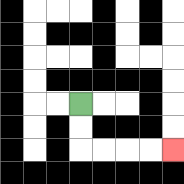{'start': '[3, 4]', 'end': '[7, 6]', 'path_directions': 'D,D,R,R,R,R', 'path_coordinates': '[[3, 4], [3, 5], [3, 6], [4, 6], [5, 6], [6, 6], [7, 6]]'}